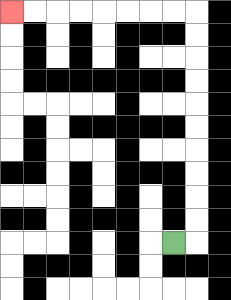{'start': '[7, 10]', 'end': '[0, 0]', 'path_directions': 'R,U,U,U,U,U,U,U,U,U,U,L,L,L,L,L,L,L,L', 'path_coordinates': '[[7, 10], [8, 10], [8, 9], [8, 8], [8, 7], [8, 6], [8, 5], [8, 4], [8, 3], [8, 2], [8, 1], [8, 0], [7, 0], [6, 0], [5, 0], [4, 0], [3, 0], [2, 0], [1, 0], [0, 0]]'}